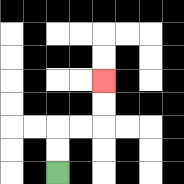{'start': '[2, 7]', 'end': '[4, 3]', 'path_directions': 'U,U,R,R,U,U', 'path_coordinates': '[[2, 7], [2, 6], [2, 5], [3, 5], [4, 5], [4, 4], [4, 3]]'}